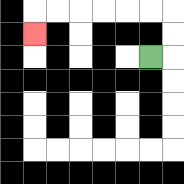{'start': '[6, 2]', 'end': '[1, 1]', 'path_directions': 'R,U,U,L,L,L,L,L,L,D', 'path_coordinates': '[[6, 2], [7, 2], [7, 1], [7, 0], [6, 0], [5, 0], [4, 0], [3, 0], [2, 0], [1, 0], [1, 1]]'}